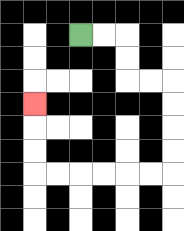{'start': '[3, 1]', 'end': '[1, 4]', 'path_directions': 'R,R,D,D,R,R,D,D,D,D,L,L,L,L,L,L,U,U,U', 'path_coordinates': '[[3, 1], [4, 1], [5, 1], [5, 2], [5, 3], [6, 3], [7, 3], [7, 4], [7, 5], [7, 6], [7, 7], [6, 7], [5, 7], [4, 7], [3, 7], [2, 7], [1, 7], [1, 6], [1, 5], [1, 4]]'}